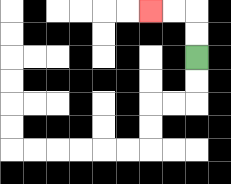{'start': '[8, 2]', 'end': '[6, 0]', 'path_directions': 'U,U,L,L', 'path_coordinates': '[[8, 2], [8, 1], [8, 0], [7, 0], [6, 0]]'}